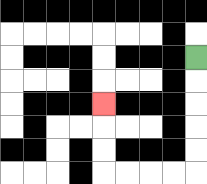{'start': '[8, 2]', 'end': '[4, 4]', 'path_directions': 'D,D,D,D,D,L,L,L,L,U,U,U', 'path_coordinates': '[[8, 2], [8, 3], [8, 4], [8, 5], [8, 6], [8, 7], [7, 7], [6, 7], [5, 7], [4, 7], [4, 6], [4, 5], [4, 4]]'}